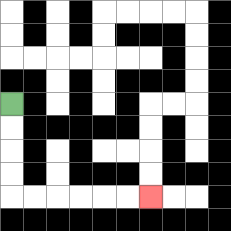{'start': '[0, 4]', 'end': '[6, 8]', 'path_directions': 'D,D,D,D,R,R,R,R,R,R', 'path_coordinates': '[[0, 4], [0, 5], [0, 6], [0, 7], [0, 8], [1, 8], [2, 8], [3, 8], [4, 8], [5, 8], [6, 8]]'}